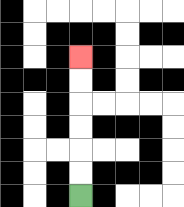{'start': '[3, 8]', 'end': '[3, 2]', 'path_directions': 'U,U,U,U,U,U', 'path_coordinates': '[[3, 8], [3, 7], [3, 6], [3, 5], [3, 4], [3, 3], [3, 2]]'}